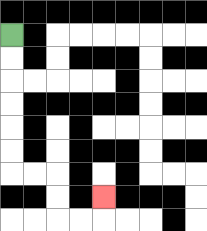{'start': '[0, 1]', 'end': '[4, 8]', 'path_directions': 'D,D,D,D,D,D,R,R,D,D,R,R,U', 'path_coordinates': '[[0, 1], [0, 2], [0, 3], [0, 4], [0, 5], [0, 6], [0, 7], [1, 7], [2, 7], [2, 8], [2, 9], [3, 9], [4, 9], [4, 8]]'}